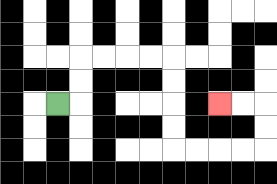{'start': '[2, 4]', 'end': '[9, 4]', 'path_directions': 'R,U,U,R,R,R,R,D,D,D,D,R,R,R,R,U,U,L,L', 'path_coordinates': '[[2, 4], [3, 4], [3, 3], [3, 2], [4, 2], [5, 2], [6, 2], [7, 2], [7, 3], [7, 4], [7, 5], [7, 6], [8, 6], [9, 6], [10, 6], [11, 6], [11, 5], [11, 4], [10, 4], [9, 4]]'}